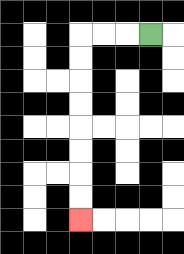{'start': '[6, 1]', 'end': '[3, 9]', 'path_directions': 'L,L,L,D,D,D,D,D,D,D,D', 'path_coordinates': '[[6, 1], [5, 1], [4, 1], [3, 1], [3, 2], [3, 3], [3, 4], [3, 5], [3, 6], [3, 7], [3, 8], [3, 9]]'}